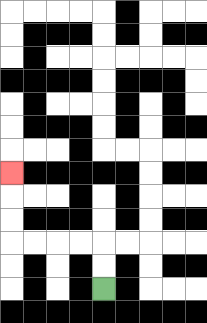{'start': '[4, 12]', 'end': '[0, 7]', 'path_directions': 'U,U,L,L,L,L,U,U,U', 'path_coordinates': '[[4, 12], [4, 11], [4, 10], [3, 10], [2, 10], [1, 10], [0, 10], [0, 9], [0, 8], [0, 7]]'}